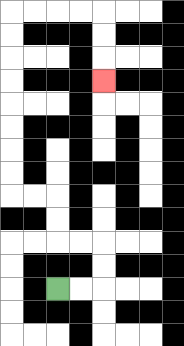{'start': '[2, 12]', 'end': '[4, 3]', 'path_directions': 'R,R,U,U,L,L,U,U,L,L,U,U,U,U,U,U,U,U,R,R,R,R,D,D,D', 'path_coordinates': '[[2, 12], [3, 12], [4, 12], [4, 11], [4, 10], [3, 10], [2, 10], [2, 9], [2, 8], [1, 8], [0, 8], [0, 7], [0, 6], [0, 5], [0, 4], [0, 3], [0, 2], [0, 1], [0, 0], [1, 0], [2, 0], [3, 0], [4, 0], [4, 1], [4, 2], [4, 3]]'}